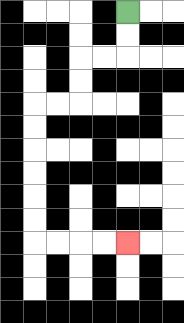{'start': '[5, 0]', 'end': '[5, 10]', 'path_directions': 'D,D,L,L,D,D,L,L,D,D,D,D,D,D,R,R,R,R', 'path_coordinates': '[[5, 0], [5, 1], [5, 2], [4, 2], [3, 2], [3, 3], [3, 4], [2, 4], [1, 4], [1, 5], [1, 6], [1, 7], [1, 8], [1, 9], [1, 10], [2, 10], [3, 10], [4, 10], [5, 10]]'}